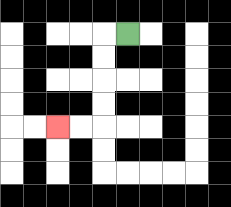{'start': '[5, 1]', 'end': '[2, 5]', 'path_directions': 'L,D,D,D,D,L,L', 'path_coordinates': '[[5, 1], [4, 1], [4, 2], [4, 3], [4, 4], [4, 5], [3, 5], [2, 5]]'}